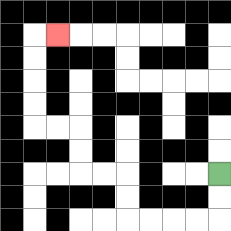{'start': '[9, 7]', 'end': '[2, 1]', 'path_directions': 'D,D,L,L,L,L,U,U,L,L,U,U,L,L,U,U,U,U,R', 'path_coordinates': '[[9, 7], [9, 8], [9, 9], [8, 9], [7, 9], [6, 9], [5, 9], [5, 8], [5, 7], [4, 7], [3, 7], [3, 6], [3, 5], [2, 5], [1, 5], [1, 4], [1, 3], [1, 2], [1, 1], [2, 1]]'}